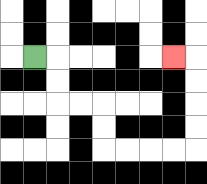{'start': '[1, 2]', 'end': '[7, 2]', 'path_directions': 'R,D,D,R,R,D,D,R,R,R,R,U,U,U,U,L', 'path_coordinates': '[[1, 2], [2, 2], [2, 3], [2, 4], [3, 4], [4, 4], [4, 5], [4, 6], [5, 6], [6, 6], [7, 6], [8, 6], [8, 5], [8, 4], [8, 3], [8, 2], [7, 2]]'}